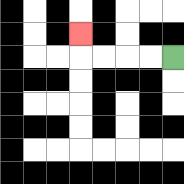{'start': '[7, 2]', 'end': '[3, 1]', 'path_directions': 'L,L,L,L,U', 'path_coordinates': '[[7, 2], [6, 2], [5, 2], [4, 2], [3, 2], [3, 1]]'}